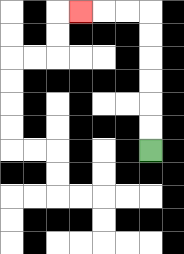{'start': '[6, 6]', 'end': '[3, 0]', 'path_directions': 'U,U,U,U,U,U,L,L,L', 'path_coordinates': '[[6, 6], [6, 5], [6, 4], [6, 3], [6, 2], [6, 1], [6, 0], [5, 0], [4, 0], [3, 0]]'}